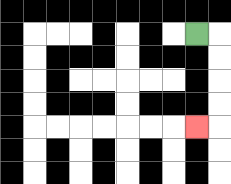{'start': '[8, 1]', 'end': '[8, 5]', 'path_directions': 'R,D,D,D,D,L', 'path_coordinates': '[[8, 1], [9, 1], [9, 2], [9, 3], [9, 4], [9, 5], [8, 5]]'}